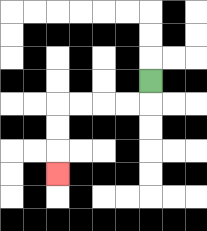{'start': '[6, 3]', 'end': '[2, 7]', 'path_directions': 'D,L,L,L,L,D,D,D', 'path_coordinates': '[[6, 3], [6, 4], [5, 4], [4, 4], [3, 4], [2, 4], [2, 5], [2, 6], [2, 7]]'}